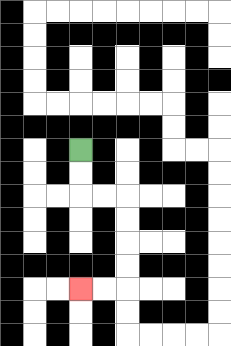{'start': '[3, 6]', 'end': '[3, 12]', 'path_directions': 'D,D,R,R,D,D,D,D,L,L', 'path_coordinates': '[[3, 6], [3, 7], [3, 8], [4, 8], [5, 8], [5, 9], [5, 10], [5, 11], [5, 12], [4, 12], [3, 12]]'}